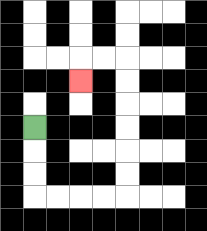{'start': '[1, 5]', 'end': '[3, 3]', 'path_directions': 'D,D,D,R,R,R,R,U,U,U,U,U,U,L,L,D', 'path_coordinates': '[[1, 5], [1, 6], [1, 7], [1, 8], [2, 8], [3, 8], [4, 8], [5, 8], [5, 7], [5, 6], [5, 5], [5, 4], [5, 3], [5, 2], [4, 2], [3, 2], [3, 3]]'}